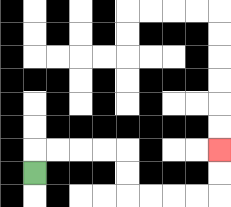{'start': '[1, 7]', 'end': '[9, 6]', 'path_directions': 'U,R,R,R,R,D,D,R,R,R,R,U,U', 'path_coordinates': '[[1, 7], [1, 6], [2, 6], [3, 6], [4, 6], [5, 6], [5, 7], [5, 8], [6, 8], [7, 8], [8, 8], [9, 8], [9, 7], [9, 6]]'}